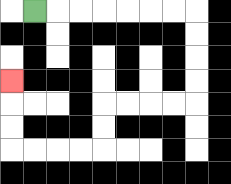{'start': '[1, 0]', 'end': '[0, 3]', 'path_directions': 'R,R,R,R,R,R,R,D,D,D,D,L,L,L,L,D,D,L,L,L,L,U,U,U', 'path_coordinates': '[[1, 0], [2, 0], [3, 0], [4, 0], [5, 0], [6, 0], [7, 0], [8, 0], [8, 1], [8, 2], [8, 3], [8, 4], [7, 4], [6, 4], [5, 4], [4, 4], [4, 5], [4, 6], [3, 6], [2, 6], [1, 6], [0, 6], [0, 5], [0, 4], [0, 3]]'}